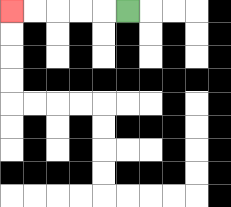{'start': '[5, 0]', 'end': '[0, 0]', 'path_directions': 'L,L,L,L,L', 'path_coordinates': '[[5, 0], [4, 0], [3, 0], [2, 0], [1, 0], [0, 0]]'}